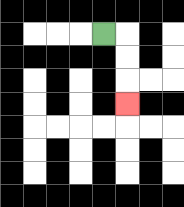{'start': '[4, 1]', 'end': '[5, 4]', 'path_directions': 'R,D,D,D', 'path_coordinates': '[[4, 1], [5, 1], [5, 2], [5, 3], [5, 4]]'}